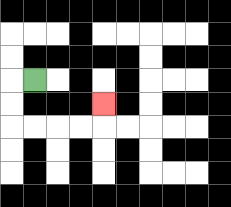{'start': '[1, 3]', 'end': '[4, 4]', 'path_directions': 'L,D,D,R,R,R,R,U', 'path_coordinates': '[[1, 3], [0, 3], [0, 4], [0, 5], [1, 5], [2, 5], [3, 5], [4, 5], [4, 4]]'}